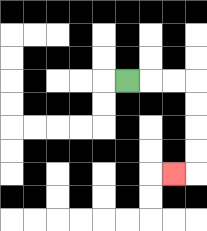{'start': '[5, 3]', 'end': '[7, 7]', 'path_directions': 'R,R,R,D,D,D,D,L', 'path_coordinates': '[[5, 3], [6, 3], [7, 3], [8, 3], [8, 4], [8, 5], [8, 6], [8, 7], [7, 7]]'}